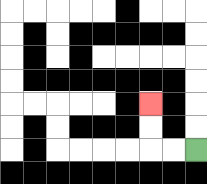{'start': '[8, 6]', 'end': '[6, 4]', 'path_directions': 'L,L,U,U', 'path_coordinates': '[[8, 6], [7, 6], [6, 6], [6, 5], [6, 4]]'}